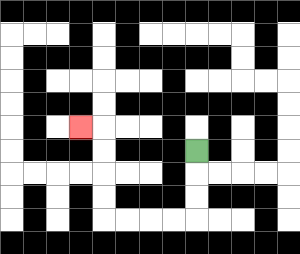{'start': '[8, 6]', 'end': '[3, 5]', 'path_directions': 'D,D,D,L,L,L,L,U,U,U,U,L', 'path_coordinates': '[[8, 6], [8, 7], [8, 8], [8, 9], [7, 9], [6, 9], [5, 9], [4, 9], [4, 8], [4, 7], [4, 6], [4, 5], [3, 5]]'}